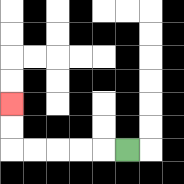{'start': '[5, 6]', 'end': '[0, 4]', 'path_directions': 'L,L,L,L,L,U,U', 'path_coordinates': '[[5, 6], [4, 6], [3, 6], [2, 6], [1, 6], [0, 6], [0, 5], [0, 4]]'}